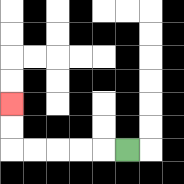{'start': '[5, 6]', 'end': '[0, 4]', 'path_directions': 'L,L,L,L,L,U,U', 'path_coordinates': '[[5, 6], [4, 6], [3, 6], [2, 6], [1, 6], [0, 6], [0, 5], [0, 4]]'}